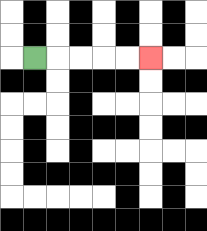{'start': '[1, 2]', 'end': '[6, 2]', 'path_directions': 'R,R,R,R,R', 'path_coordinates': '[[1, 2], [2, 2], [3, 2], [4, 2], [5, 2], [6, 2]]'}